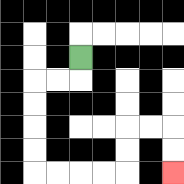{'start': '[3, 2]', 'end': '[7, 7]', 'path_directions': 'D,L,L,D,D,D,D,R,R,R,R,U,U,R,R,D,D', 'path_coordinates': '[[3, 2], [3, 3], [2, 3], [1, 3], [1, 4], [1, 5], [1, 6], [1, 7], [2, 7], [3, 7], [4, 7], [5, 7], [5, 6], [5, 5], [6, 5], [7, 5], [7, 6], [7, 7]]'}